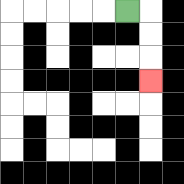{'start': '[5, 0]', 'end': '[6, 3]', 'path_directions': 'R,D,D,D', 'path_coordinates': '[[5, 0], [6, 0], [6, 1], [6, 2], [6, 3]]'}